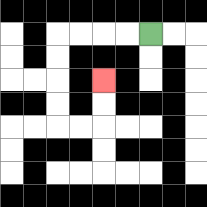{'start': '[6, 1]', 'end': '[4, 3]', 'path_directions': 'L,L,L,L,D,D,D,D,R,R,U,U', 'path_coordinates': '[[6, 1], [5, 1], [4, 1], [3, 1], [2, 1], [2, 2], [2, 3], [2, 4], [2, 5], [3, 5], [4, 5], [4, 4], [4, 3]]'}